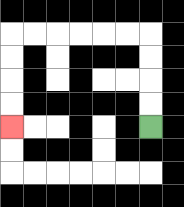{'start': '[6, 5]', 'end': '[0, 5]', 'path_directions': 'U,U,U,U,L,L,L,L,L,L,D,D,D,D', 'path_coordinates': '[[6, 5], [6, 4], [6, 3], [6, 2], [6, 1], [5, 1], [4, 1], [3, 1], [2, 1], [1, 1], [0, 1], [0, 2], [0, 3], [0, 4], [0, 5]]'}